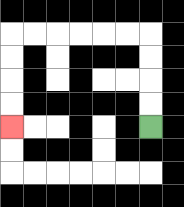{'start': '[6, 5]', 'end': '[0, 5]', 'path_directions': 'U,U,U,U,L,L,L,L,L,L,D,D,D,D', 'path_coordinates': '[[6, 5], [6, 4], [6, 3], [6, 2], [6, 1], [5, 1], [4, 1], [3, 1], [2, 1], [1, 1], [0, 1], [0, 2], [0, 3], [0, 4], [0, 5]]'}